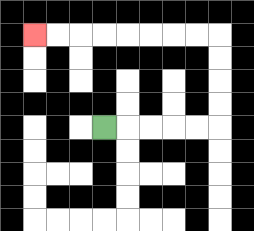{'start': '[4, 5]', 'end': '[1, 1]', 'path_directions': 'R,R,R,R,R,U,U,U,U,L,L,L,L,L,L,L,L', 'path_coordinates': '[[4, 5], [5, 5], [6, 5], [7, 5], [8, 5], [9, 5], [9, 4], [9, 3], [9, 2], [9, 1], [8, 1], [7, 1], [6, 1], [5, 1], [4, 1], [3, 1], [2, 1], [1, 1]]'}